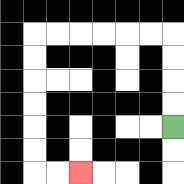{'start': '[7, 5]', 'end': '[3, 7]', 'path_directions': 'U,U,U,U,L,L,L,L,L,L,D,D,D,D,D,D,R,R', 'path_coordinates': '[[7, 5], [7, 4], [7, 3], [7, 2], [7, 1], [6, 1], [5, 1], [4, 1], [3, 1], [2, 1], [1, 1], [1, 2], [1, 3], [1, 4], [1, 5], [1, 6], [1, 7], [2, 7], [3, 7]]'}